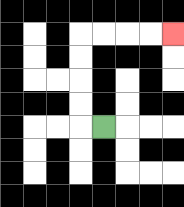{'start': '[4, 5]', 'end': '[7, 1]', 'path_directions': 'L,U,U,U,U,R,R,R,R', 'path_coordinates': '[[4, 5], [3, 5], [3, 4], [3, 3], [3, 2], [3, 1], [4, 1], [5, 1], [6, 1], [7, 1]]'}